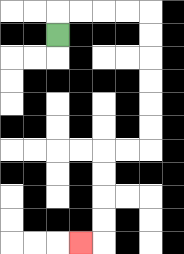{'start': '[2, 1]', 'end': '[3, 10]', 'path_directions': 'U,R,R,R,R,D,D,D,D,D,D,L,L,D,D,D,D,L', 'path_coordinates': '[[2, 1], [2, 0], [3, 0], [4, 0], [5, 0], [6, 0], [6, 1], [6, 2], [6, 3], [6, 4], [6, 5], [6, 6], [5, 6], [4, 6], [4, 7], [4, 8], [4, 9], [4, 10], [3, 10]]'}